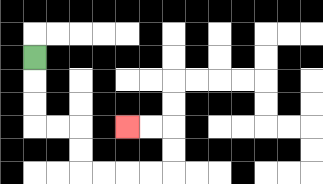{'start': '[1, 2]', 'end': '[5, 5]', 'path_directions': 'D,D,D,R,R,D,D,R,R,R,R,U,U,L,L', 'path_coordinates': '[[1, 2], [1, 3], [1, 4], [1, 5], [2, 5], [3, 5], [3, 6], [3, 7], [4, 7], [5, 7], [6, 7], [7, 7], [7, 6], [7, 5], [6, 5], [5, 5]]'}